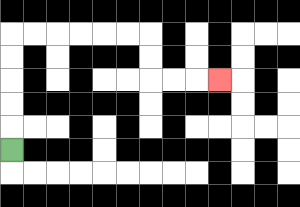{'start': '[0, 6]', 'end': '[9, 3]', 'path_directions': 'U,U,U,U,U,R,R,R,R,R,R,D,D,R,R,R', 'path_coordinates': '[[0, 6], [0, 5], [0, 4], [0, 3], [0, 2], [0, 1], [1, 1], [2, 1], [3, 1], [4, 1], [5, 1], [6, 1], [6, 2], [6, 3], [7, 3], [8, 3], [9, 3]]'}